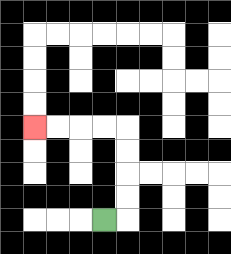{'start': '[4, 9]', 'end': '[1, 5]', 'path_directions': 'R,U,U,U,U,L,L,L,L', 'path_coordinates': '[[4, 9], [5, 9], [5, 8], [5, 7], [5, 6], [5, 5], [4, 5], [3, 5], [2, 5], [1, 5]]'}